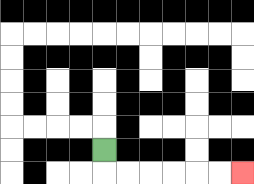{'start': '[4, 6]', 'end': '[10, 7]', 'path_directions': 'D,R,R,R,R,R,R', 'path_coordinates': '[[4, 6], [4, 7], [5, 7], [6, 7], [7, 7], [8, 7], [9, 7], [10, 7]]'}